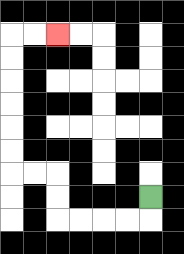{'start': '[6, 8]', 'end': '[2, 1]', 'path_directions': 'D,L,L,L,L,U,U,L,L,U,U,U,U,U,U,R,R', 'path_coordinates': '[[6, 8], [6, 9], [5, 9], [4, 9], [3, 9], [2, 9], [2, 8], [2, 7], [1, 7], [0, 7], [0, 6], [0, 5], [0, 4], [0, 3], [0, 2], [0, 1], [1, 1], [2, 1]]'}